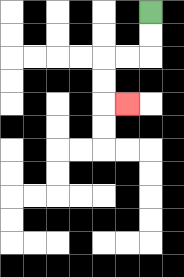{'start': '[6, 0]', 'end': '[5, 4]', 'path_directions': 'D,D,L,L,D,D,R', 'path_coordinates': '[[6, 0], [6, 1], [6, 2], [5, 2], [4, 2], [4, 3], [4, 4], [5, 4]]'}